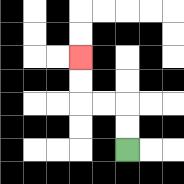{'start': '[5, 6]', 'end': '[3, 2]', 'path_directions': 'U,U,L,L,U,U', 'path_coordinates': '[[5, 6], [5, 5], [5, 4], [4, 4], [3, 4], [3, 3], [3, 2]]'}